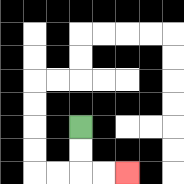{'start': '[3, 5]', 'end': '[5, 7]', 'path_directions': 'D,D,R,R', 'path_coordinates': '[[3, 5], [3, 6], [3, 7], [4, 7], [5, 7]]'}